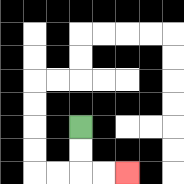{'start': '[3, 5]', 'end': '[5, 7]', 'path_directions': 'D,D,R,R', 'path_coordinates': '[[3, 5], [3, 6], [3, 7], [4, 7], [5, 7]]'}